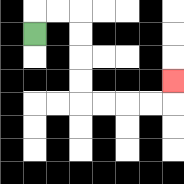{'start': '[1, 1]', 'end': '[7, 3]', 'path_directions': 'U,R,R,D,D,D,D,R,R,R,R,U', 'path_coordinates': '[[1, 1], [1, 0], [2, 0], [3, 0], [3, 1], [3, 2], [3, 3], [3, 4], [4, 4], [5, 4], [6, 4], [7, 4], [7, 3]]'}